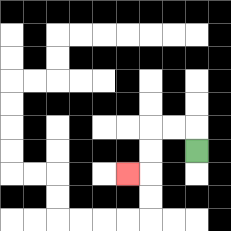{'start': '[8, 6]', 'end': '[5, 7]', 'path_directions': 'U,L,L,D,D,L', 'path_coordinates': '[[8, 6], [8, 5], [7, 5], [6, 5], [6, 6], [6, 7], [5, 7]]'}